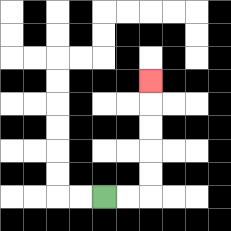{'start': '[4, 8]', 'end': '[6, 3]', 'path_directions': 'R,R,U,U,U,U,U', 'path_coordinates': '[[4, 8], [5, 8], [6, 8], [6, 7], [6, 6], [6, 5], [6, 4], [6, 3]]'}